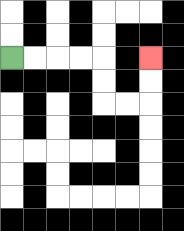{'start': '[0, 2]', 'end': '[6, 2]', 'path_directions': 'R,R,R,R,D,D,R,R,U,U', 'path_coordinates': '[[0, 2], [1, 2], [2, 2], [3, 2], [4, 2], [4, 3], [4, 4], [5, 4], [6, 4], [6, 3], [6, 2]]'}